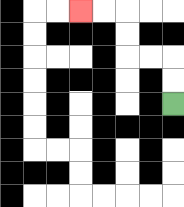{'start': '[7, 4]', 'end': '[3, 0]', 'path_directions': 'U,U,L,L,U,U,L,L', 'path_coordinates': '[[7, 4], [7, 3], [7, 2], [6, 2], [5, 2], [5, 1], [5, 0], [4, 0], [3, 0]]'}